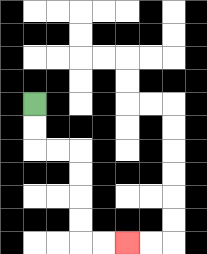{'start': '[1, 4]', 'end': '[5, 10]', 'path_directions': 'D,D,R,R,D,D,D,D,R,R', 'path_coordinates': '[[1, 4], [1, 5], [1, 6], [2, 6], [3, 6], [3, 7], [3, 8], [3, 9], [3, 10], [4, 10], [5, 10]]'}